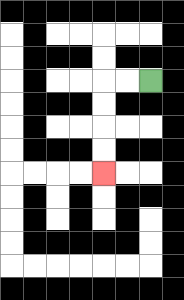{'start': '[6, 3]', 'end': '[4, 7]', 'path_directions': 'L,L,D,D,D,D', 'path_coordinates': '[[6, 3], [5, 3], [4, 3], [4, 4], [4, 5], [4, 6], [4, 7]]'}